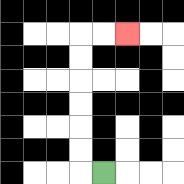{'start': '[4, 7]', 'end': '[5, 1]', 'path_directions': 'L,U,U,U,U,U,U,R,R', 'path_coordinates': '[[4, 7], [3, 7], [3, 6], [3, 5], [3, 4], [3, 3], [3, 2], [3, 1], [4, 1], [5, 1]]'}